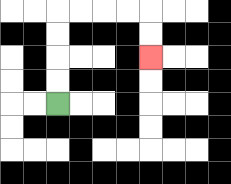{'start': '[2, 4]', 'end': '[6, 2]', 'path_directions': 'U,U,U,U,R,R,R,R,D,D', 'path_coordinates': '[[2, 4], [2, 3], [2, 2], [2, 1], [2, 0], [3, 0], [4, 0], [5, 0], [6, 0], [6, 1], [6, 2]]'}